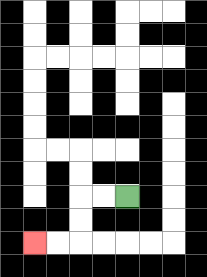{'start': '[5, 8]', 'end': '[1, 10]', 'path_directions': 'L,L,D,D,L,L', 'path_coordinates': '[[5, 8], [4, 8], [3, 8], [3, 9], [3, 10], [2, 10], [1, 10]]'}